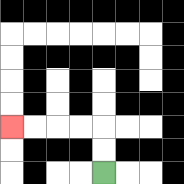{'start': '[4, 7]', 'end': '[0, 5]', 'path_directions': 'U,U,L,L,L,L', 'path_coordinates': '[[4, 7], [4, 6], [4, 5], [3, 5], [2, 5], [1, 5], [0, 5]]'}